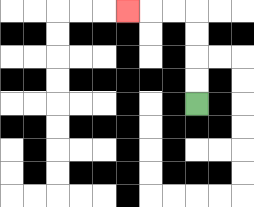{'start': '[8, 4]', 'end': '[5, 0]', 'path_directions': 'U,U,U,U,L,L,L', 'path_coordinates': '[[8, 4], [8, 3], [8, 2], [8, 1], [8, 0], [7, 0], [6, 0], [5, 0]]'}